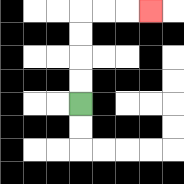{'start': '[3, 4]', 'end': '[6, 0]', 'path_directions': 'U,U,U,U,R,R,R', 'path_coordinates': '[[3, 4], [3, 3], [3, 2], [3, 1], [3, 0], [4, 0], [5, 0], [6, 0]]'}